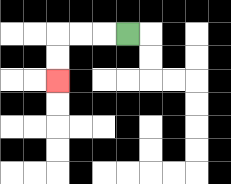{'start': '[5, 1]', 'end': '[2, 3]', 'path_directions': 'L,L,L,D,D', 'path_coordinates': '[[5, 1], [4, 1], [3, 1], [2, 1], [2, 2], [2, 3]]'}